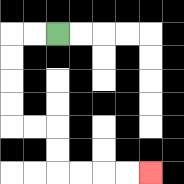{'start': '[2, 1]', 'end': '[6, 7]', 'path_directions': 'L,L,D,D,D,D,R,R,D,D,R,R,R,R', 'path_coordinates': '[[2, 1], [1, 1], [0, 1], [0, 2], [0, 3], [0, 4], [0, 5], [1, 5], [2, 5], [2, 6], [2, 7], [3, 7], [4, 7], [5, 7], [6, 7]]'}